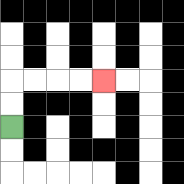{'start': '[0, 5]', 'end': '[4, 3]', 'path_directions': 'U,U,R,R,R,R', 'path_coordinates': '[[0, 5], [0, 4], [0, 3], [1, 3], [2, 3], [3, 3], [4, 3]]'}